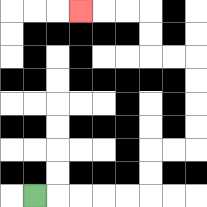{'start': '[1, 8]', 'end': '[3, 0]', 'path_directions': 'R,R,R,R,R,U,U,R,R,U,U,U,U,L,L,U,U,L,L,L', 'path_coordinates': '[[1, 8], [2, 8], [3, 8], [4, 8], [5, 8], [6, 8], [6, 7], [6, 6], [7, 6], [8, 6], [8, 5], [8, 4], [8, 3], [8, 2], [7, 2], [6, 2], [6, 1], [6, 0], [5, 0], [4, 0], [3, 0]]'}